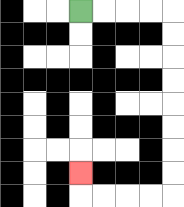{'start': '[3, 0]', 'end': '[3, 7]', 'path_directions': 'R,R,R,R,D,D,D,D,D,D,D,D,L,L,L,L,U', 'path_coordinates': '[[3, 0], [4, 0], [5, 0], [6, 0], [7, 0], [7, 1], [7, 2], [7, 3], [7, 4], [7, 5], [7, 6], [7, 7], [7, 8], [6, 8], [5, 8], [4, 8], [3, 8], [3, 7]]'}